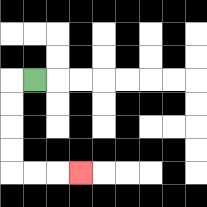{'start': '[1, 3]', 'end': '[3, 7]', 'path_directions': 'L,D,D,D,D,R,R,R', 'path_coordinates': '[[1, 3], [0, 3], [0, 4], [0, 5], [0, 6], [0, 7], [1, 7], [2, 7], [3, 7]]'}